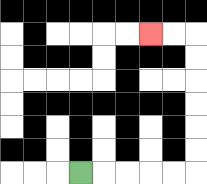{'start': '[3, 7]', 'end': '[6, 1]', 'path_directions': 'R,R,R,R,R,U,U,U,U,U,U,L,L', 'path_coordinates': '[[3, 7], [4, 7], [5, 7], [6, 7], [7, 7], [8, 7], [8, 6], [8, 5], [8, 4], [8, 3], [8, 2], [8, 1], [7, 1], [6, 1]]'}